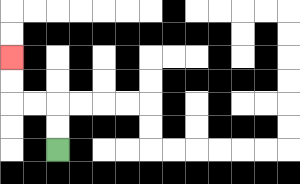{'start': '[2, 6]', 'end': '[0, 2]', 'path_directions': 'U,U,L,L,U,U', 'path_coordinates': '[[2, 6], [2, 5], [2, 4], [1, 4], [0, 4], [0, 3], [0, 2]]'}